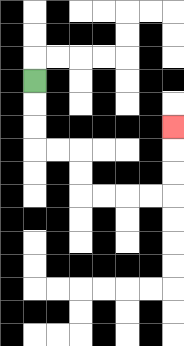{'start': '[1, 3]', 'end': '[7, 5]', 'path_directions': 'D,D,D,R,R,D,D,R,R,R,R,U,U,U', 'path_coordinates': '[[1, 3], [1, 4], [1, 5], [1, 6], [2, 6], [3, 6], [3, 7], [3, 8], [4, 8], [5, 8], [6, 8], [7, 8], [7, 7], [7, 6], [7, 5]]'}